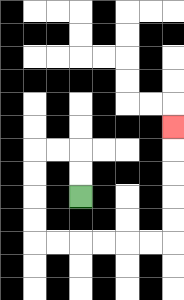{'start': '[3, 8]', 'end': '[7, 5]', 'path_directions': 'U,U,L,L,D,D,D,D,R,R,R,R,R,R,U,U,U,U,U', 'path_coordinates': '[[3, 8], [3, 7], [3, 6], [2, 6], [1, 6], [1, 7], [1, 8], [1, 9], [1, 10], [2, 10], [3, 10], [4, 10], [5, 10], [6, 10], [7, 10], [7, 9], [7, 8], [7, 7], [7, 6], [7, 5]]'}